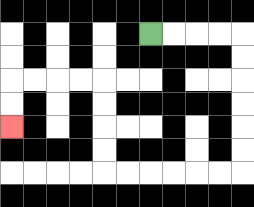{'start': '[6, 1]', 'end': '[0, 5]', 'path_directions': 'R,R,R,R,D,D,D,D,D,D,L,L,L,L,L,L,U,U,U,U,L,L,L,L,D,D', 'path_coordinates': '[[6, 1], [7, 1], [8, 1], [9, 1], [10, 1], [10, 2], [10, 3], [10, 4], [10, 5], [10, 6], [10, 7], [9, 7], [8, 7], [7, 7], [6, 7], [5, 7], [4, 7], [4, 6], [4, 5], [4, 4], [4, 3], [3, 3], [2, 3], [1, 3], [0, 3], [0, 4], [0, 5]]'}